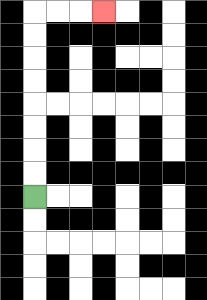{'start': '[1, 8]', 'end': '[4, 0]', 'path_directions': 'U,U,U,U,U,U,U,U,R,R,R', 'path_coordinates': '[[1, 8], [1, 7], [1, 6], [1, 5], [1, 4], [1, 3], [1, 2], [1, 1], [1, 0], [2, 0], [3, 0], [4, 0]]'}